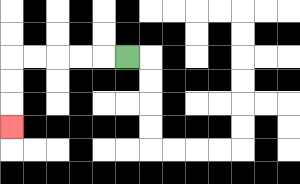{'start': '[5, 2]', 'end': '[0, 5]', 'path_directions': 'L,L,L,L,L,D,D,D', 'path_coordinates': '[[5, 2], [4, 2], [3, 2], [2, 2], [1, 2], [0, 2], [0, 3], [0, 4], [0, 5]]'}